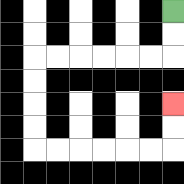{'start': '[7, 0]', 'end': '[7, 4]', 'path_directions': 'D,D,L,L,L,L,L,L,D,D,D,D,R,R,R,R,R,R,U,U', 'path_coordinates': '[[7, 0], [7, 1], [7, 2], [6, 2], [5, 2], [4, 2], [3, 2], [2, 2], [1, 2], [1, 3], [1, 4], [1, 5], [1, 6], [2, 6], [3, 6], [4, 6], [5, 6], [6, 6], [7, 6], [7, 5], [7, 4]]'}